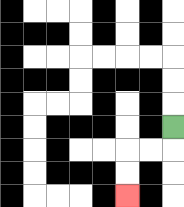{'start': '[7, 5]', 'end': '[5, 8]', 'path_directions': 'D,L,L,D,D', 'path_coordinates': '[[7, 5], [7, 6], [6, 6], [5, 6], [5, 7], [5, 8]]'}